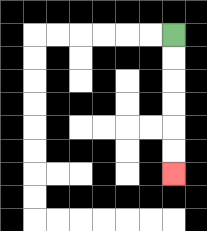{'start': '[7, 1]', 'end': '[7, 7]', 'path_directions': 'D,D,D,D,D,D', 'path_coordinates': '[[7, 1], [7, 2], [7, 3], [7, 4], [7, 5], [7, 6], [7, 7]]'}